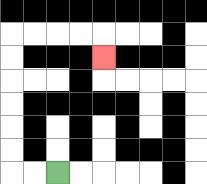{'start': '[2, 7]', 'end': '[4, 2]', 'path_directions': 'L,L,U,U,U,U,U,U,R,R,R,R,D', 'path_coordinates': '[[2, 7], [1, 7], [0, 7], [0, 6], [0, 5], [0, 4], [0, 3], [0, 2], [0, 1], [1, 1], [2, 1], [3, 1], [4, 1], [4, 2]]'}